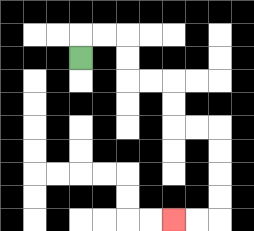{'start': '[3, 2]', 'end': '[7, 9]', 'path_directions': 'U,R,R,D,D,R,R,D,D,R,R,D,D,D,D,L,L', 'path_coordinates': '[[3, 2], [3, 1], [4, 1], [5, 1], [5, 2], [5, 3], [6, 3], [7, 3], [7, 4], [7, 5], [8, 5], [9, 5], [9, 6], [9, 7], [9, 8], [9, 9], [8, 9], [7, 9]]'}